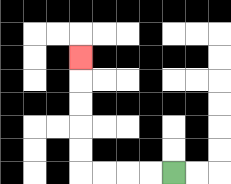{'start': '[7, 7]', 'end': '[3, 2]', 'path_directions': 'L,L,L,L,U,U,U,U,U', 'path_coordinates': '[[7, 7], [6, 7], [5, 7], [4, 7], [3, 7], [3, 6], [3, 5], [3, 4], [3, 3], [3, 2]]'}